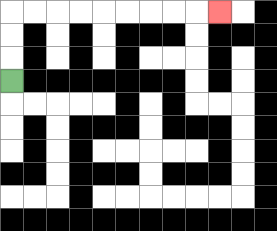{'start': '[0, 3]', 'end': '[9, 0]', 'path_directions': 'U,U,U,R,R,R,R,R,R,R,R,R', 'path_coordinates': '[[0, 3], [0, 2], [0, 1], [0, 0], [1, 0], [2, 0], [3, 0], [4, 0], [5, 0], [6, 0], [7, 0], [8, 0], [9, 0]]'}